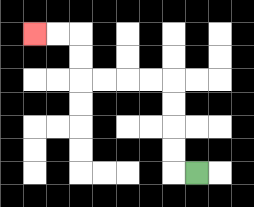{'start': '[8, 7]', 'end': '[1, 1]', 'path_directions': 'L,U,U,U,U,L,L,L,L,U,U,L,L', 'path_coordinates': '[[8, 7], [7, 7], [7, 6], [7, 5], [7, 4], [7, 3], [6, 3], [5, 3], [4, 3], [3, 3], [3, 2], [3, 1], [2, 1], [1, 1]]'}